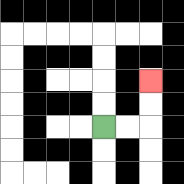{'start': '[4, 5]', 'end': '[6, 3]', 'path_directions': 'R,R,U,U', 'path_coordinates': '[[4, 5], [5, 5], [6, 5], [6, 4], [6, 3]]'}